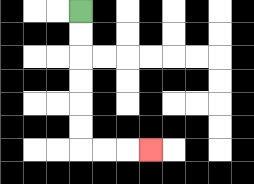{'start': '[3, 0]', 'end': '[6, 6]', 'path_directions': 'D,D,D,D,D,D,R,R,R', 'path_coordinates': '[[3, 0], [3, 1], [3, 2], [3, 3], [3, 4], [3, 5], [3, 6], [4, 6], [5, 6], [6, 6]]'}